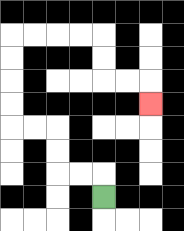{'start': '[4, 8]', 'end': '[6, 4]', 'path_directions': 'U,L,L,U,U,L,L,U,U,U,U,R,R,R,R,D,D,R,R,D', 'path_coordinates': '[[4, 8], [4, 7], [3, 7], [2, 7], [2, 6], [2, 5], [1, 5], [0, 5], [0, 4], [0, 3], [0, 2], [0, 1], [1, 1], [2, 1], [3, 1], [4, 1], [4, 2], [4, 3], [5, 3], [6, 3], [6, 4]]'}